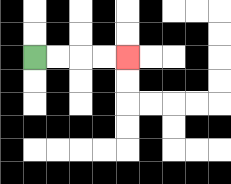{'start': '[1, 2]', 'end': '[5, 2]', 'path_directions': 'R,R,R,R', 'path_coordinates': '[[1, 2], [2, 2], [3, 2], [4, 2], [5, 2]]'}